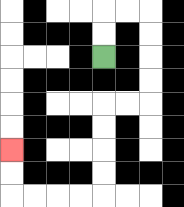{'start': '[4, 2]', 'end': '[0, 6]', 'path_directions': 'U,U,R,R,D,D,D,D,L,L,D,D,D,D,L,L,L,L,U,U', 'path_coordinates': '[[4, 2], [4, 1], [4, 0], [5, 0], [6, 0], [6, 1], [6, 2], [6, 3], [6, 4], [5, 4], [4, 4], [4, 5], [4, 6], [4, 7], [4, 8], [3, 8], [2, 8], [1, 8], [0, 8], [0, 7], [0, 6]]'}